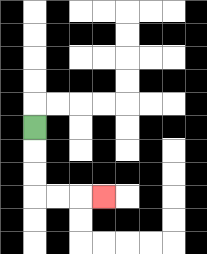{'start': '[1, 5]', 'end': '[4, 8]', 'path_directions': 'D,D,D,R,R,R', 'path_coordinates': '[[1, 5], [1, 6], [1, 7], [1, 8], [2, 8], [3, 8], [4, 8]]'}